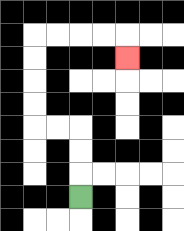{'start': '[3, 8]', 'end': '[5, 2]', 'path_directions': 'U,U,U,L,L,U,U,U,U,R,R,R,R,D', 'path_coordinates': '[[3, 8], [3, 7], [3, 6], [3, 5], [2, 5], [1, 5], [1, 4], [1, 3], [1, 2], [1, 1], [2, 1], [3, 1], [4, 1], [5, 1], [5, 2]]'}